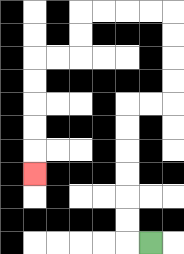{'start': '[6, 10]', 'end': '[1, 7]', 'path_directions': 'L,U,U,U,U,U,U,R,R,U,U,U,U,L,L,L,L,D,D,L,L,D,D,D,D,D', 'path_coordinates': '[[6, 10], [5, 10], [5, 9], [5, 8], [5, 7], [5, 6], [5, 5], [5, 4], [6, 4], [7, 4], [7, 3], [7, 2], [7, 1], [7, 0], [6, 0], [5, 0], [4, 0], [3, 0], [3, 1], [3, 2], [2, 2], [1, 2], [1, 3], [1, 4], [1, 5], [1, 6], [1, 7]]'}